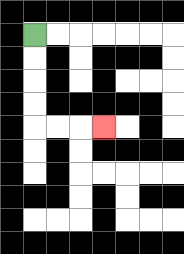{'start': '[1, 1]', 'end': '[4, 5]', 'path_directions': 'D,D,D,D,R,R,R', 'path_coordinates': '[[1, 1], [1, 2], [1, 3], [1, 4], [1, 5], [2, 5], [3, 5], [4, 5]]'}